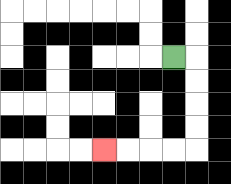{'start': '[7, 2]', 'end': '[4, 6]', 'path_directions': 'R,D,D,D,D,L,L,L,L', 'path_coordinates': '[[7, 2], [8, 2], [8, 3], [8, 4], [8, 5], [8, 6], [7, 6], [6, 6], [5, 6], [4, 6]]'}